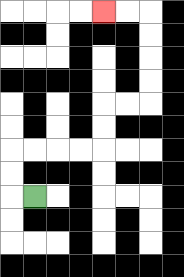{'start': '[1, 8]', 'end': '[4, 0]', 'path_directions': 'L,U,U,R,R,R,R,U,U,R,R,U,U,U,U,L,L', 'path_coordinates': '[[1, 8], [0, 8], [0, 7], [0, 6], [1, 6], [2, 6], [3, 6], [4, 6], [4, 5], [4, 4], [5, 4], [6, 4], [6, 3], [6, 2], [6, 1], [6, 0], [5, 0], [4, 0]]'}